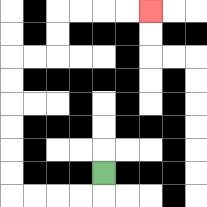{'start': '[4, 7]', 'end': '[6, 0]', 'path_directions': 'D,L,L,L,L,U,U,U,U,U,U,R,R,U,U,R,R,R,R', 'path_coordinates': '[[4, 7], [4, 8], [3, 8], [2, 8], [1, 8], [0, 8], [0, 7], [0, 6], [0, 5], [0, 4], [0, 3], [0, 2], [1, 2], [2, 2], [2, 1], [2, 0], [3, 0], [4, 0], [5, 0], [6, 0]]'}